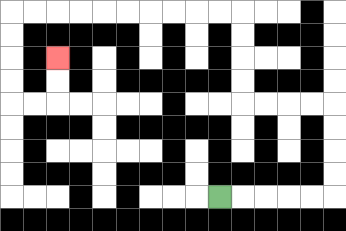{'start': '[9, 8]', 'end': '[2, 2]', 'path_directions': 'R,R,R,R,R,U,U,U,U,L,L,L,L,U,U,U,U,L,L,L,L,L,L,L,L,L,L,D,D,D,D,R,R,U,U', 'path_coordinates': '[[9, 8], [10, 8], [11, 8], [12, 8], [13, 8], [14, 8], [14, 7], [14, 6], [14, 5], [14, 4], [13, 4], [12, 4], [11, 4], [10, 4], [10, 3], [10, 2], [10, 1], [10, 0], [9, 0], [8, 0], [7, 0], [6, 0], [5, 0], [4, 0], [3, 0], [2, 0], [1, 0], [0, 0], [0, 1], [0, 2], [0, 3], [0, 4], [1, 4], [2, 4], [2, 3], [2, 2]]'}